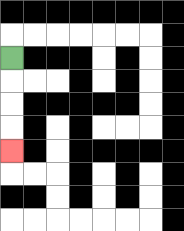{'start': '[0, 2]', 'end': '[0, 6]', 'path_directions': 'D,D,D,D', 'path_coordinates': '[[0, 2], [0, 3], [0, 4], [0, 5], [0, 6]]'}